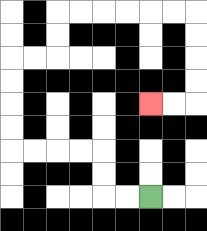{'start': '[6, 8]', 'end': '[6, 4]', 'path_directions': 'L,L,U,U,L,L,L,L,U,U,U,U,R,R,U,U,R,R,R,R,R,R,D,D,D,D,L,L', 'path_coordinates': '[[6, 8], [5, 8], [4, 8], [4, 7], [4, 6], [3, 6], [2, 6], [1, 6], [0, 6], [0, 5], [0, 4], [0, 3], [0, 2], [1, 2], [2, 2], [2, 1], [2, 0], [3, 0], [4, 0], [5, 0], [6, 0], [7, 0], [8, 0], [8, 1], [8, 2], [8, 3], [8, 4], [7, 4], [6, 4]]'}